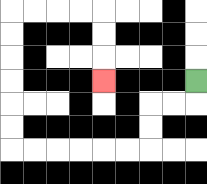{'start': '[8, 3]', 'end': '[4, 3]', 'path_directions': 'D,L,L,D,D,L,L,L,L,L,L,U,U,U,U,U,U,R,R,R,R,D,D,D', 'path_coordinates': '[[8, 3], [8, 4], [7, 4], [6, 4], [6, 5], [6, 6], [5, 6], [4, 6], [3, 6], [2, 6], [1, 6], [0, 6], [0, 5], [0, 4], [0, 3], [0, 2], [0, 1], [0, 0], [1, 0], [2, 0], [3, 0], [4, 0], [4, 1], [4, 2], [4, 3]]'}